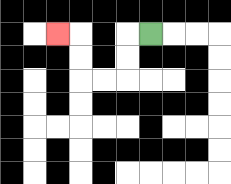{'start': '[6, 1]', 'end': '[2, 1]', 'path_directions': 'L,D,D,L,L,U,U,L', 'path_coordinates': '[[6, 1], [5, 1], [5, 2], [5, 3], [4, 3], [3, 3], [3, 2], [3, 1], [2, 1]]'}